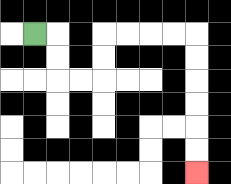{'start': '[1, 1]', 'end': '[8, 7]', 'path_directions': 'R,D,D,R,R,U,U,R,R,R,R,D,D,D,D,D,D', 'path_coordinates': '[[1, 1], [2, 1], [2, 2], [2, 3], [3, 3], [4, 3], [4, 2], [4, 1], [5, 1], [6, 1], [7, 1], [8, 1], [8, 2], [8, 3], [8, 4], [8, 5], [8, 6], [8, 7]]'}